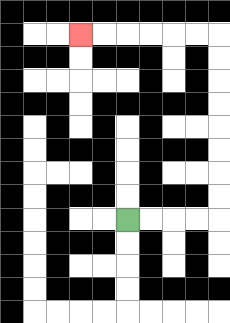{'start': '[5, 9]', 'end': '[3, 1]', 'path_directions': 'R,R,R,R,U,U,U,U,U,U,U,U,L,L,L,L,L,L', 'path_coordinates': '[[5, 9], [6, 9], [7, 9], [8, 9], [9, 9], [9, 8], [9, 7], [9, 6], [9, 5], [9, 4], [9, 3], [9, 2], [9, 1], [8, 1], [7, 1], [6, 1], [5, 1], [4, 1], [3, 1]]'}